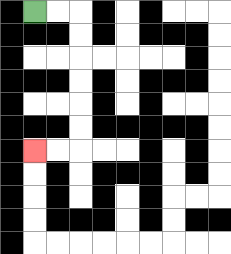{'start': '[1, 0]', 'end': '[1, 6]', 'path_directions': 'R,R,D,D,D,D,D,D,L,L', 'path_coordinates': '[[1, 0], [2, 0], [3, 0], [3, 1], [3, 2], [3, 3], [3, 4], [3, 5], [3, 6], [2, 6], [1, 6]]'}